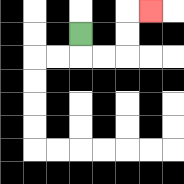{'start': '[3, 1]', 'end': '[6, 0]', 'path_directions': 'D,R,R,U,U,R', 'path_coordinates': '[[3, 1], [3, 2], [4, 2], [5, 2], [5, 1], [5, 0], [6, 0]]'}